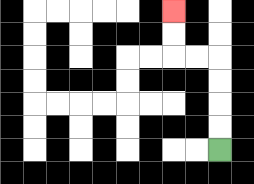{'start': '[9, 6]', 'end': '[7, 0]', 'path_directions': 'U,U,U,U,L,L,U,U', 'path_coordinates': '[[9, 6], [9, 5], [9, 4], [9, 3], [9, 2], [8, 2], [7, 2], [7, 1], [7, 0]]'}